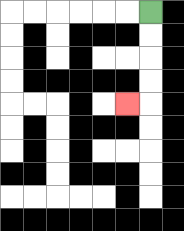{'start': '[6, 0]', 'end': '[5, 4]', 'path_directions': 'D,D,D,D,L', 'path_coordinates': '[[6, 0], [6, 1], [6, 2], [6, 3], [6, 4], [5, 4]]'}